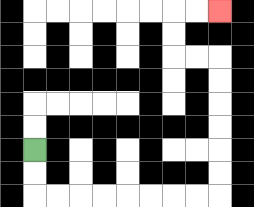{'start': '[1, 6]', 'end': '[9, 0]', 'path_directions': 'D,D,R,R,R,R,R,R,R,R,U,U,U,U,U,U,L,L,U,U,R,R', 'path_coordinates': '[[1, 6], [1, 7], [1, 8], [2, 8], [3, 8], [4, 8], [5, 8], [6, 8], [7, 8], [8, 8], [9, 8], [9, 7], [9, 6], [9, 5], [9, 4], [9, 3], [9, 2], [8, 2], [7, 2], [7, 1], [7, 0], [8, 0], [9, 0]]'}